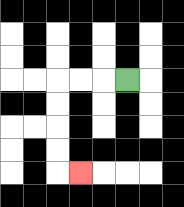{'start': '[5, 3]', 'end': '[3, 7]', 'path_directions': 'L,L,L,D,D,D,D,R', 'path_coordinates': '[[5, 3], [4, 3], [3, 3], [2, 3], [2, 4], [2, 5], [2, 6], [2, 7], [3, 7]]'}